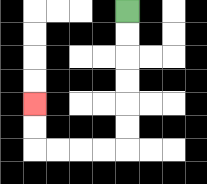{'start': '[5, 0]', 'end': '[1, 4]', 'path_directions': 'D,D,D,D,D,D,L,L,L,L,U,U', 'path_coordinates': '[[5, 0], [5, 1], [5, 2], [5, 3], [5, 4], [5, 5], [5, 6], [4, 6], [3, 6], [2, 6], [1, 6], [1, 5], [1, 4]]'}